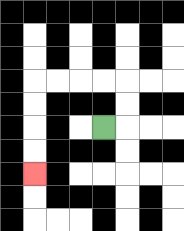{'start': '[4, 5]', 'end': '[1, 7]', 'path_directions': 'R,U,U,L,L,L,L,D,D,D,D', 'path_coordinates': '[[4, 5], [5, 5], [5, 4], [5, 3], [4, 3], [3, 3], [2, 3], [1, 3], [1, 4], [1, 5], [1, 6], [1, 7]]'}